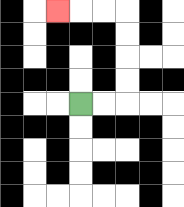{'start': '[3, 4]', 'end': '[2, 0]', 'path_directions': 'R,R,U,U,U,U,L,L,L', 'path_coordinates': '[[3, 4], [4, 4], [5, 4], [5, 3], [5, 2], [5, 1], [5, 0], [4, 0], [3, 0], [2, 0]]'}